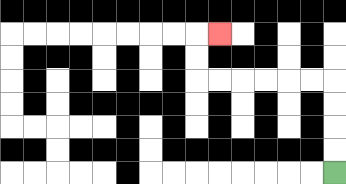{'start': '[14, 7]', 'end': '[9, 1]', 'path_directions': 'U,U,U,U,L,L,L,L,L,L,U,U,R', 'path_coordinates': '[[14, 7], [14, 6], [14, 5], [14, 4], [14, 3], [13, 3], [12, 3], [11, 3], [10, 3], [9, 3], [8, 3], [8, 2], [8, 1], [9, 1]]'}